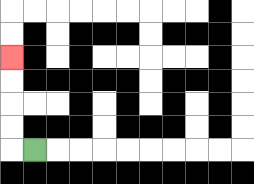{'start': '[1, 6]', 'end': '[0, 2]', 'path_directions': 'L,U,U,U,U', 'path_coordinates': '[[1, 6], [0, 6], [0, 5], [0, 4], [0, 3], [0, 2]]'}